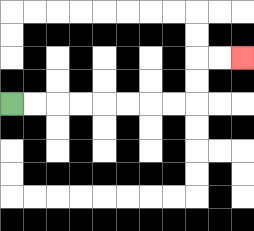{'start': '[0, 4]', 'end': '[10, 2]', 'path_directions': 'R,R,R,R,R,R,R,R,U,U,R,R', 'path_coordinates': '[[0, 4], [1, 4], [2, 4], [3, 4], [4, 4], [5, 4], [6, 4], [7, 4], [8, 4], [8, 3], [8, 2], [9, 2], [10, 2]]'}